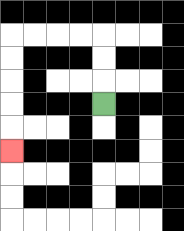{'start': '[4, 4]', 'end': '[0, 6]', 'path_directions': 'U,U,U,L,L,L,L,D,D,D,D,D', 'path_coordinates': '[[4, 4], [4, 3], [4, 2], [4, 1], [3, 1], [2, 1], [1, 1], [0, 1], [0, 2], [0, 3], [0, 4], [0, 5], [0, 6]]'}